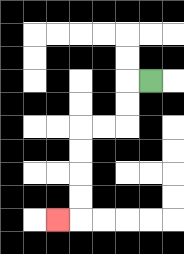{'start': '[6, 3]', 'end': '[2, 9]', 'path_directions': 'L,D,D,L,L,D,D,D,D,L', 'path_coordinates': '[[6, 3], [5, 3], [5, 4], [5, 5], [4, 5], [3, 5], [3, 6], [3, 7], [3, 8], [3, 9], [2, 9]]'}